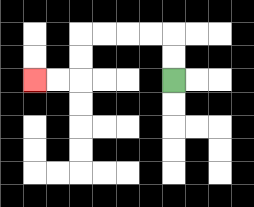{'start': '[7, 3]', 'end': '[1, 3]', 'path_directions': 'U,U,L,L,L,L,D,D,L,L', 'path_coordinates': '[[7, 3], [7, 2], [7, 1], [6, 1], [5, 1], [4, 1], [3, 1], [3, 2], [3, 3], [2, 3], [1, 3]]'}